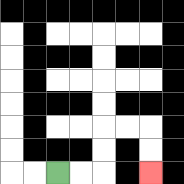{'start': '[2, 7]', 'end': '[6, 7]', 'path_directions': 'R,R,U,U,R,R,D,D', 'path_coordinates': '[[2, 7], [3, 7], [4, 7], [4, 6], [4, 5], [5, 5], [6, 5], [6, 6], [6, 7]]'}